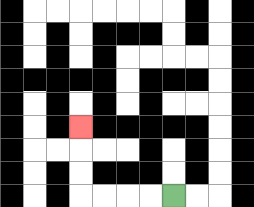{'start': '[7, 8]', 'end': '[3, 5]', 'path_directions': 'L,L,L,L,U,U,U', 'path_coordinates': '[[7, 8], [6, 8], [5, 8], [4, 8], [3, 8], [3, 7], [3, 6], [3, 5]]'}